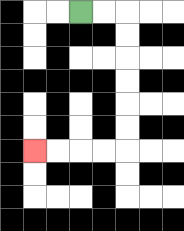{'start': '[3, 0]', 'end': '[1, 6]', 'path_directions': 'R,R,D,D,D,D,D,D,L,L,L,L', 'path_coordinates': '[[3, 0], [4, 0], [5, 0], [5, 1], [5, 2], [5, 3], [5, 4], [5, 5], [5, 6], [4, 6], [3, 6], [2, 6], [1, 6]]'}